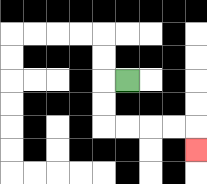{'start': '[5, 3]', 'end': '[8, 6]', 'path_directions': 'L,D,D,R,R,R,R,D', 'path_coordinates': '[[5, 3], [4, 3], [4, 4], [4, 5], [5, 5], [6, 5], [7, 5], [8, 5], [8, 6]]'}